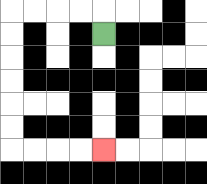{'start': '[4, 1]', 'end': '[4, 6]', 'path_directions': 'U,L,L,L,L,D,D,D,D,D,D,R,R,R,R', 'path_coordinates': '[[4, 1], [4, 0], [3, 0], [2, 0], [1, 0], [0, 0], [0, 1], [0, 2], [0, 3], [0, 4], [0, 5], [0, 6], [1, 6], [2, 6], [3, 6], [4, 6]]'}